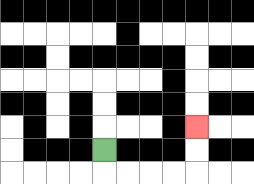{'start': '[4, 6]', 'end': '[8, 5]', 'path_directions': 'D,R,R,R,R,U,U', 'path_coordinates': '[[4, 6], [4, 7], [5, 7], [6, 7], [7, 7], [8, 7], [8, 6], [8, 5]]'}